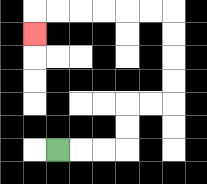{'start': '[2, 6]', 'end': '[1, 1]', 'path_directions': 'R,R,R,U,U,R,R,U,U,U,U,L,L,L,L,L,L,D', 'path_coordinates': '[[2, 6], [3, 6], [4, 6], [5, 6], [5, 5], [5, 4], [6, 4], [7, 4], [7, 3], [7, 2], [7, 1], [7, 0], [6, 0], [5, 0], [4, 0], [3, 0], [2, 0], [1, 0], [1, 1]]'}